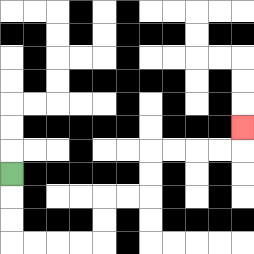{'start': '[0, 7]', 'end': '[10, 5]', 'path_directions': 'D,D,D,R,R,R,R,U,U,R,R,U,U,R,R,R,R,U', 'path_coordinates': '[[0, 7], [0, 8], [0, 9], [0, 10], [1, 10], [2, 10], [3, 10], [4, 10], [4, 9], [4, 8], [5, 8], [6, 8], [6, 7], [6, 6], [7, 6], [8, 6], [9, 6], [10, 6], [10, 5]]'}